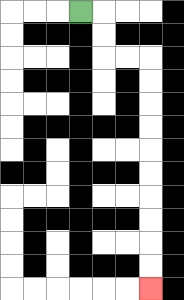{'start': '[3, 0]', 'end': '[6, 12]', 'path_directions': 'R,D,D,R,R,D,D,D,D,D,D,D,D,D,D', 'path_coordinates': '[[3, 0], [4, 0], [4, 1], [4, 2], [5, 2], [6, 2], [6, 3], [6, 4], [6, 5], [6, 6], [6, 7], [6, 8], [6, 9], [6, 10], [6, 11], [6, 12]]'}